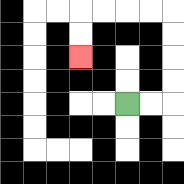{'start': '[5, 4]', 'end': '[3, 2]', 'path_directions': 'R,R,U,U,U,U,L,L,L,L,D,D', 'path_coordinates': '[[5, 4], [6, 4], [7, 4], [7, 3], [7, 2], [7, 1], [7, 0], [6, 0], [5, 0], [4, 0], [3, 0], [3, 1], [3, 2]]'}